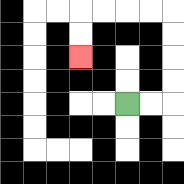{'start': '[5, 4]', 'end': '[3, 2]', 'path_directions': 'R,R,U,U,U,U,L,L,L,L,D,D', 'path_coordinates': '[[5, 4], [6, 4], [7, 4], [7, 3], [7, 2], [7, 1], [7, 0], [6, 0], [5, 0], [4, 0], [3, 0], [3, 1], [3, 2]]'}